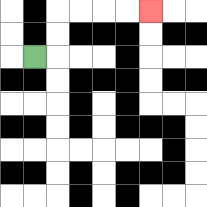{'start': '[1, 2]', 'end': '[6, 0]', 'path_directions': 'R,U,U,R,R,R,R', 'path_coordinates': '[[1, 2], [2, 2], [2, 1], [2, 0], [3, 0], [4, 0], [5, 0], [6, 0]]'}